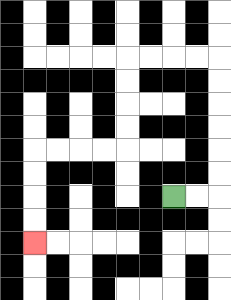{'start': '[7, 8]', 'end': '[1, 10]', 'path_directions': 'R,R,U,U,U,U,U,U,L,L,L,L,D,D,D,D,L,L,L,L,D,D,D,D', 'path_coordinates': '[[7, 8], [8, 8], [9, 8], [9, 7], [9, 6], [9, 5], [9, 4], [9, 3], [9, 2], [8, 2], [7, 2], [6, 2], [5, 2], [5, 3], [5, 4], [5, 5], [5, 6], [4, 6], [3, 6], [2, 6], [1, 6], [1, 7], [1, 8], [1, 9], [1, 10]]'}